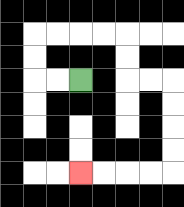{'start': '[3, 3]', 'end': '[3, 7]', 'path_directions': 'L,L,U,U,R,R,R,R,D,D,R,R,D,D,D,D,L,L,L,L', 'path_coordinates': '[[3, 3], [2, 3], [1, 3], [1, 2], [1, 1], [2, 1], [3, 1], [4, 1], [5, 1], [5, 2], [5, 3], [6, 3], [7, 3], [7, 4], [7, 5], [7, 6], [7, 7], [6, 7], [5, 7], [4, 7], [3, 7]]'}